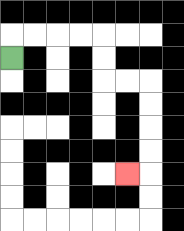{'start': '[0, 2]', 'end': '[5, 7]', 'path_directions': 'U,R,R,R,R,D,D,R,R,D,D,D,D,L', 'path_coordinates': '[[0, 2], [0, 1], [1, 1], [2, 1], [3, 1], [4, 1], [4, 2], [4, 3], [5, 3], [6, 3], [6, 4], [6, 5], [6, 6], [6, 7], [5, 7]]'}